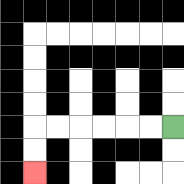{'start': '[7, 5]', 'end': '[1, 7]', 'path_directions': 'L,L,L,L,L,L,D,D', 'path_coordinates': '[[7, 5], [6, 5], [5, 5], [4, 5], [3, 5], [2, 5], [1, 5], [1, 6], [1, 7]]'}